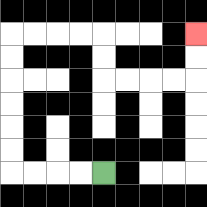{'start': '[4, 7]', 'end': '[8, 1]', 'path_directions': 'L,L,L,L,U,U,U,U,U,U,R,R,R,R,D,D,R,R,R,R,U,U', 'path_coordinates': '[[4, 7], [3, 7], [2, 7], [1, 7], [0, 7], [0, 6], [0, 5], [0, 4], [0, 3], [0, 2], [0, 1], [1, 1], [2, 1], [3, 1], [4, 1], [4, 2], [4, 3], [5, 3], [6, 3], [7, 3], [8, 3], [8, 2], [8, 1]]'}